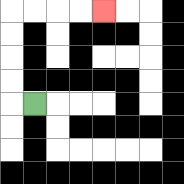{'start': '[1, 4]', 'end': '[4, 0]', 'path_directions': 'L,U,U,U,U,R,R,R,R', 'path_coordinates': '[[1, 4], [0, 4], [0, 3], [0, 2], [0, 1], [0, 0], [1, 0], [2, 0], [3, 0], [4, 0]]'}